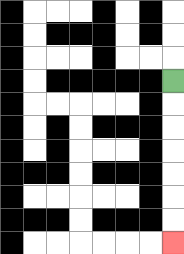{'start': '[7, 3]', 'end': '[7, 10]', 'path_directions': 'D,D,D,D,D,D,D', 'path_coordinates': '[[7, 3], [7, 4], [7, 5], [7, 6], [7, 7], [7, 8], [7, 9], [7, 10]]'}